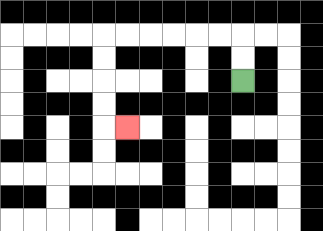{'start': '[10, 3]', 'end': '[5, 5]', 'path_directions': 'U,U,L,L,L,L,L,L,D,D,D,D,R', 'path_coordinates': '[[10, 3], [10, 2], [10, 1], [9, 1], [8, 1], [7, 1], [6, 1], [5, 1], [4, 1], [4, 2], [4, 3], [4, 4], [4, 5], [5, 5]]'}